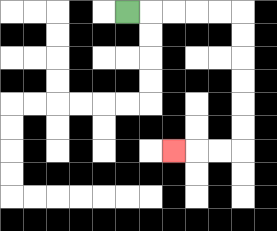{'start': '[5, 0]', 'end': '[7, 6]', 'path_directions': 'R,R,R,R,R,D,D,D,D,D,D,L,L,L', 'path_coordinates': '[[5, 0], [6, 0], [7, 0], [8, 0], [9, 0], [10, 0], [10, 1], [10, 2], [10, 3], [10, 4], [10, 5], [10, 6], [9, 6], [8, 6], [7, 6]]'}